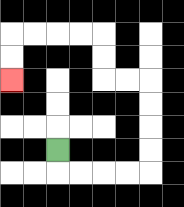{'start': '[2, 6]', 'end': '[0, 3]', 'path_directions': 'D,R,R,R,R,U,U,U,U,L,L,U,U,L,L,L,L,D,D', 'path_coordinates': '[[2, 6], [2, 7], [3, 7], [4, 7], [5, 7], [6, 7], [6, 6], [6, 5], [6, 4], [6, 3], [5, 3], [4, 3], [4, 2], [4, 1], [3, 1], [2, 1], [1, 1], [0, 1], [0, 2], [0, 3]]'}